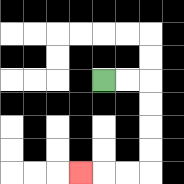{'start': '[4, 3]', 'end': '[3, 7]', 'path_directions': 'R,R,D,D,D,D,L,L,L', 'path_coordinates': '[[4, 3], [5, 3], [6, 3], [6, 4], [6, 5], [6, 6], [6, 7], [5, 7], [4, 7], [3, 7]]'}